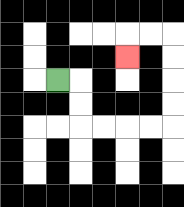{'start': '[2, 3]', 'end': '[5, 2]', 'path_directions': 'R,D,D,R,R,R,R,U,U,U,U,L,L,D', 'path_coordinates': '[[2, 3], [3, 3], [3, 4], [3, 5], [4, 5], [5, 5], [6, 5], [7, 5], [7, 4], [7, 3], [7, 2], [7, 1], [6, 1], [5, 1], [5, 2]]'}